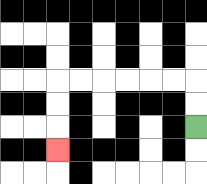{'start': '[8, 5]', 'end': '[2, 6]', 'path_directions': 'U,U,L,L,L,L,L,L,D,D,D', 'path_coordinates': '[[8, 5], [8, 4], [8, 3], [7, 3], [6, 3], [5, 3], [4, 3], [3, 3], [2, 3], [2, 4], [2, 5], [2, 6]]'}